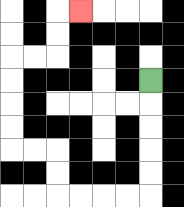{'start': '[6, 3]', 'end': '[3, 0]', 'path_directions': 'D,D,D,D,D,L,L,L,L,U,U,L,L,U,U,U,U,R,R,U,U,R', 'path_coordinates': '[[6, 3], [6, 4], [6, 5], [6, 6], [6, 7], [6, 8], [5, 8], [4, 8], [3, 8], [2, 8], [2, 7], [2, 6], [1, 6], [0, 6], [0, 5], [0, 4], [0, 3], [0, 2], [1, 2], [2, 2], [2, 1], [2, 0], [3, 0]]'}